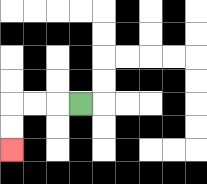{'start': '[3, 4]', 'end': '[0, 6]', 'path_directions': 'L,L,L,D,D', 'path_coordinates': '[[3, 4], [2, 4], [1, 4], [0, 4], [0, 5], [0, 6]]'}